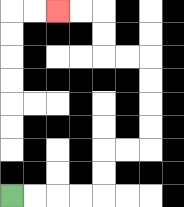{'start': '[0, 8]', 'end': '[2, 0]', 'path_directions': 'R,R,R,R,U,U,R,R,U,U,U,U,L,L,U,U,L,L', 'path_coordinates': '[[0, 8], [1, 8], [2, 8], [3, 8], [4, 8], [4, 7], [4, 6], [5, 6], [6, 6], [6, 5], [6, 4], [6, 3], [6, 2], [5, 2], [4, 2], [4, 1], [4, 0], [3, 0], [2, 0]]'}